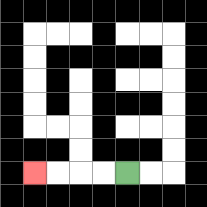{'start': '[5, 7]', 'end': '[1, 7]', 'path_directions': 'L,L,L,L', 'path_coordinates': '[[5, 7], [4, 7], [3, 7], [2, 7], [1, 7]]'}